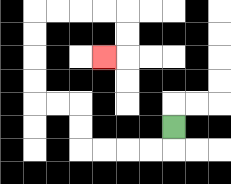{'start': '[7, 5]', 'end': '[4, 2]', 'path_directions': 'D,L,L,L,L,U,U,L,L,U,U,U,U,R,R,R,R,D,D,L', 'path_coordinates': '[[7, 5], [7, 6], [6, 6], [5, 6], [4, 6], [3, 6], [3, 5], [3, 4], [2, 4], [1, 4], [1, 3], [1, 2], [1, 1], [1, 0], [2, 0], [3, 0], [4, 0], [5, 0], [5, 1], [5, 2], [4, 2]]'}